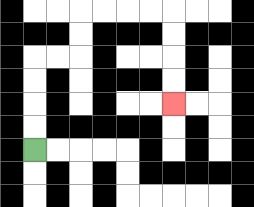{'start': '[1, 6]', 'end': '[7, 4]', 'path_directions': 'U,U,U,U,R,R,U,U,R,R,R,R,D,D,D,D', 'path_coordinates': '[[1, 6], [1, 5], [1, 4], [1, 3], [1, 2], [2, 2], [3, 2], [3, 1], [3, 0], [4, 0], [5, 0], [6, 0], [7, 0], [7, 1], [7, 2], [7, 3], [7, 4]]'}